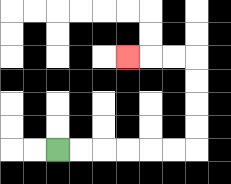{'start': '[2, 6]', 'end': '[5, 2]', 'path_directions': 'R,R,R,R,R,R,U,U,U,U,L,L,L', 'path_coordinates': '[[2, 6], [3, 6], [4, 6], [5, 6], [6, 6], [7, 6], [8, 6], [8, 5], [8, 4], [8, 3], [8, 2], [7, 2], [6, 2], [5, 2]]'}